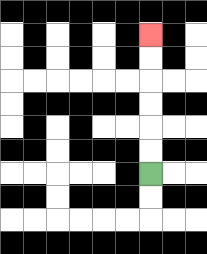{'start': '[6, 7]', 'end': '[6, 1]', 'path_directions': 'U,U,U,U,U,U', 'path_coordinates': '[[6, 7], [6, 6], [6, 5], [6, 4], [6, 3], [6, 2], [6, 1]]'}